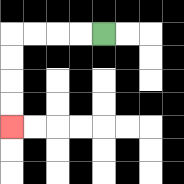{'start': '[4, 1]', 'end': '[0, 5]', 'path_directions': 'L,L,L,L,D,D,D,D', 'path_coordinates': '[[4, 1], [3, 1], [2, 1], [1, 1], [0, 1], [0, 2], [0, 3], [0, 4], [0, 5]]'}